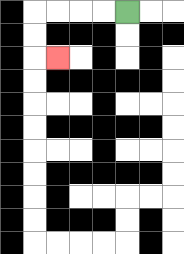{'start': '[5, 0]', 'end': '[2, 2]', 'path_directions': 'L,L,L,L,D,D,R', 'path_coordinates': '[[5, 0], [4, 0], [3, 0], [2, 0], [1, 0], [1, 1], [1, 2], [2, 2]]'}